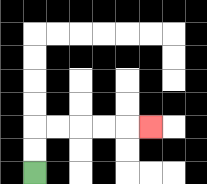{'start': '[1, 7]', 'end': '[6, 5]', 'path_directions': 'U,U,R,R,R,R,R', 'path_coordinates': '[[1, 7], [1, 6], [1, 5], [2, 5], [3, 5], [4, 5], [5, 5], [6, 5]]'}